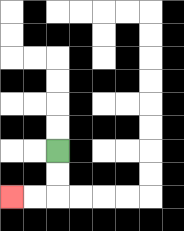{'start': '[2, 6]', 'end': '[0, 8]', 'path_directions': 'D,D,L,L', 'path_coordinates': '[[2, 6], [2, 7], [2, 8], [1, 8], [0, 8]]'}